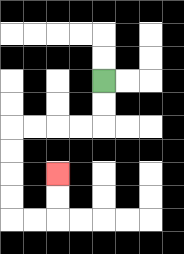{'start': '[4, 3]', 'end': '[2, 7]', 'path_directions': 'D,D,L,L,L,L,D,D,D,D,R,R,U,U', 'path_coordinates': '[[4, 3], [4, 4], [4, 5], [3, 5], [2, 5], [1, 5], [0, 5], [0, 6], [0, 7], [0, 8], [0, 9], [1, 9], [2, 9], [2, 8], [2, 7]]'}